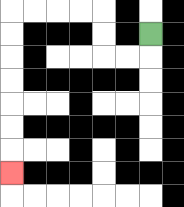{'start': '[6, 1]', 'end': '[0, 7]', 'path_directions': 'D,L,L,U,U,L,L,L,L,D,D,D,D,D,D,D', 'path_coordinates': '[[6, 1], [6, 2], [5, 2], [4, 2], [4, 1], [4, 0], [3, 0], [2, 0], [1, 0], [0, 0], [0, 1], [0, 2], [0, 3], [0, 4], [0, 5], [0, 6], [0, 7]]'}